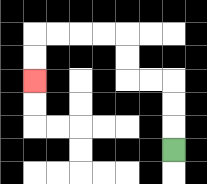{'start': '[7, 6]', 'end': '[1, 3]', 'path_directions': 'U,U,U,L,L,U,U,L,L,L,L,D,D', 'path_coordinates': '[[7, 6], [7, 5], [7, 4], [7, 3], [6, 3], [5, 3], [5, 2], [5, 1], [4, 1], [3, 1], [2, 1], [1, 1], [1, 2], [1, 3]]'}